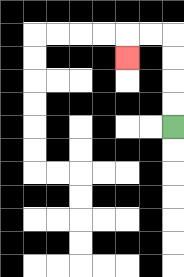{'start': '[7, 5]', 'end': '[5, 2]', 'path_directions': 'U,U,U,U,L,L,D', 'path_coordinates': '[[7, 5], [7, 4], [7, 3], [7, 2], [7, 1], [6, 1], [5, 1], [5, 2]]'}